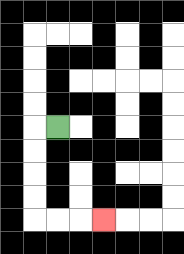{'start': '[2, 5]', 'end': '[4, 9]', 'path_directions': 'L,D,D,D,D,R,R,R', 'path_coordinates': '[[2, 5], [1, 5], [1, 6], [1, 7], [1, 8], [1, 9], [2, 9], [3, 9], [4, 9]]'}